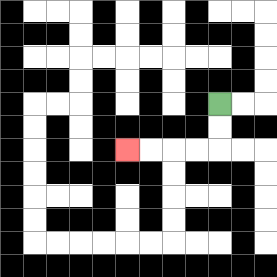{'start': '[9, 4]', 'end': '[5, 6]', 'path_directions': 'D,D,L,L,L,L', 'path_coordinates': '[[9, 4], [9, 5], [9, 6], [8, 6], [7, 6], [6, 6], [5, 6]]'}